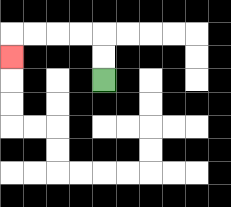{'start': '[4, 3]', 'end': '[0, 2]', 'path_directions': 'U,U,L,L,L,L,D', 'path_coordinates': '[[4, 3], [4, 2], [4, 1], [3, 1], [2, 1], [1, 1], [0, 1], [0, 2]]'}